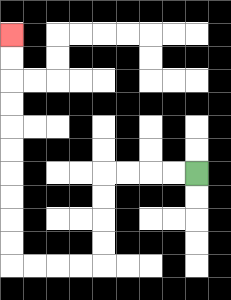{'start': '[8, 7]', 'end': '[0, 1]', 'path_directions': 'L,L,L,L,D,D,D,D,L,L,L,L,U,U,U,U,U,U,U,U,U,U', 'path_coordinates': '[[8, 7], [7, 7], [6, 7], [5, 7], [4, 7], [4, 8], [4, 9], [4, 10], [4, 11], [3, 11], [2, 11], [1, 11], [0, 11], [0, 10], [0, 9], [0, 8], [0, 7], [0, 6], [0, 5], [0, 4], [0, 3], [0, 2], [0, 1]]'}